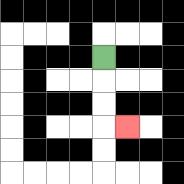{'start': '[4, 2]', 'end': '[5, 5]', 'path_directions': 'D,D,D,R', 'path_coordinates': '[[4, 2], [4, 3], [4, 4], [4, 5], [5, 5]]'}